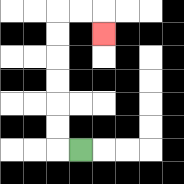{'start': '[3, 6]', 'end': '[4, 1]', 'path_directions': 'L,U,U,U,U,U,U,R,R,D', 'path_coordinates': '[[3, 6], [2, 6], [2, 5], [2, 4], [2, 3], [2, 2], [2, 1], [2, 0], [3, 0], [4, 0], [4, 1]]'}